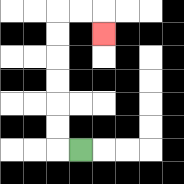{'start': '[3, 6]', 'end': '[4, 1]', 'path_directions': 'L,U,U,U,U,U,U,R,R,D', 'path_coordinates': '[[3, 6], [2, 6], [2, 5], [2, 4], [2, 3], [2, 2], [2, 1], [2, 0], [3, 0], [4, 0], [4, 1]]'}